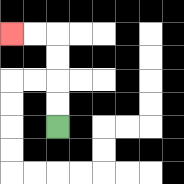{'start': '[2, 5]', 'end': '[0, 1]', 'path_directions': 'U,U,U,U,L,L', 'path_coordinates': '[[2, 5], [2, 4], [2, 3], [2, 2], [2, 1], [1, 1], [0, 1]]'}